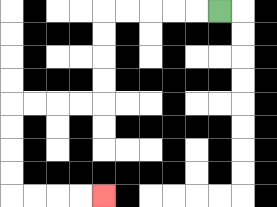{'start': '[9, 0]', 'end': '[4, 8]', 'path_directions': 'L,L,L,L,L,D,D,D,D,L,L,L,L,D,D,D,D,R,R,R,R', 'path_coordinates': '[[9, 0], [8, 0], [7, 0], [6, 0], [5, 0], [4, 0], [4, 1], [4, 2], [4, 3], [4, 4], [3, 4], [2, 4], [1, 4], [0, 4], [0, 5], [0, 6], [0, 7], [0, 8], [1, 8], [2, 8], [3, 8], [4, 8]]'}